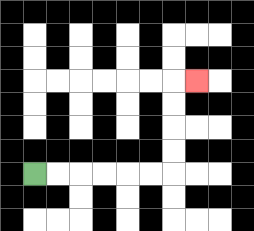{'start': '[1, 7]', 'end': '[8, 3]', 'path_directions': 'R,R,R,R,R,R,U,U,U,U,R', 'path_coordinates': '[[1, 7], [2, 7], [3, 7], [4, 7], [5, 7], [6, 7], [7, 7], [7, 6], [7, 5], [7, 4], [7, 3], [8, 3]]'}